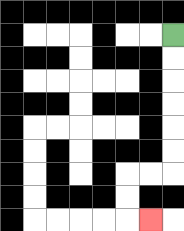{'start': '[7, 1]', 'end': '[6, 9]', 'path_directions': 'D,D,D,D,D,D,L,L,D,D,R', 'path_coordinates': '[[7, 1], [7, 2], [7, 3], [7, 4], [7, 5], [7, 6], [7, 7], [6, 7], [5, 7], [5, 8], [5, 9], [6, 9]]'}